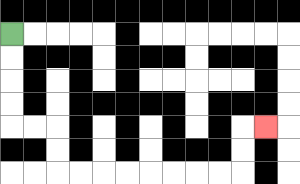{'start': '[0, 1]', 'end': '[11, 5]', 'path_directions': 'D,D,D,D,R,R,D,D,R,R,R,R,R,R,R,R,U,U,R', 'path_coordinates': '[[0, 1], [0, 2], [0, 3], [0, 4], [0, 5], [1, 5], [2, 5], [2, 6], [2, 7], [3, 7], [4, 7], [5, 7], [6, 7], [7, 7], [8, 7], [9, 7], [10, 7], [10, 6], [10, 5], [11, 5]]'}